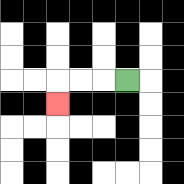{'start': '[5, 3]', 'end': '[2, 4]', 'path_directions': 'L,L,L,D', 'path_coordinates': '[[5, 3], [4, 3], [3, 3], [2, 3], [2, 4]]'}